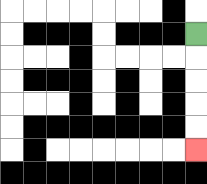{'start': '[8, 1]', 'end': '[8, 6]', 'path_directions': 'D,D,D,D,D', 'path_coordinates': '[[8, 1], [8, 2], [8, 3], [8, 4], [8, 5], [8, 6]]'}